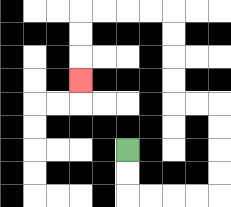{'start': '[5, 6]', 'end': '[3, 3]', 'path_directions': 'D,D,R,R,R,R,U,U,U,U,L,L,U,U,U,U,L,L,L,L,D,D,D', 'path_coordinates': '[[5, 6], [5, 7], [5, 8], [6, 8], [7, 8], [8, 8], [9, 8], [9, 7], [9, 6], [9, 5], [9, 4], [8, 4], [7, 4], [7, 3], [7, 2], [7, 1], [7, 0], [6, 0], [5, 0], [4, 0], [3, 0], [3, 1], [3, 2], [3, 3]]'}